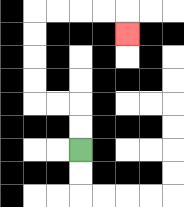{'start': '[3, 6]', 'end': '[5, 1]', 'path_directions': 'U,U,L,L,U,U,U,U,R,R,R,R,D', 'path_coordinates': '[[3, 6], [3, 5], [3, 4], [2, 4], [1, 4], [1, 3], [1, 2], [1, 1], [1, 0], [2, 0], [3, 0], [4, 0], [5, 0], [5, 1]]'}